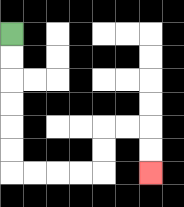{'start': '[0, 1]', 'end': '[6, 7]', 'path_directions': 'D,D,D,D,D,D,R,R,R,R,U,U,R,R,D,D', 'path_coordinates': '[[0, 1], [0, 2], [0, 3], [0, 4], [0, 5], [0, 6], [0, 7], [1, 7], [2, 7], [3, 7], [4, 7], [4, 6], [4, 5], [5, 5], [6, 5], [6, 6], [6, 7]]'}